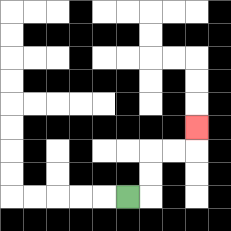{'start': '[5, 8]', 'end': '[8, 5]', 'path_directions': 'R,U,U,R,R,U', 'path_coordinates': '[[5, 8], [6, 8], [6, 7], [6, 6], [7, 6], [8, 6], [8, 5]]'}